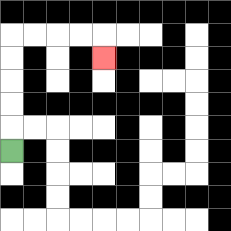{'start': '[0, 6]', 'end': '[4, 2]', 'path_directions': 'U,U,U,U,U,R,R,R,R,D', 'path_coordinates': '[[0, 6], [0, 5], [0, 4], [0, 3], [0, 2], [0, 1], [1, 1], [2, 1], [3, 1], [4, 1], [4, 2]]'}